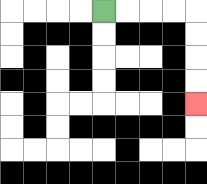{'start': '[4, 0]', 'end': '[8, 4]', 'path_directions': 'R,R,R,R,D,D,D,D', 'path_coordinates': '[[4, 0], [5, 0], [6, 0], [7, 0], [8, 0], [8, 1], [8, 2], [8, 3], [8, 4]]'}